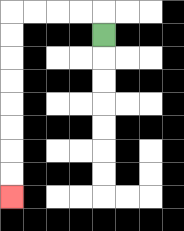{'start': '[4, 1]', 'end': '[0, 8]', 'path_directions': 'U,L,L,L,L,D,D,D,D,D,D,D,D', 'path_coordinates': '[[4, 1], [4, 0], [3, 0], [2, 0], [1, 0], [0, 0], [0, 1], [0, 2], [0, 3], [0, 4], [0, 5], [0, 6], [0, 7], [0, 8]]'}